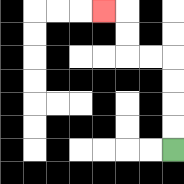{'start': '[7, 6]', 'end': '[4, 0]', 'path_directions': 'U,U,U,U,L,L,U,U,L', 'path_coordinates': '[[7, 6], [7, 5], [7, 4], [7, 3], [7, 2], [6, 2], [5, 2], [5, 1], [5, 0], [4, 0]]'}